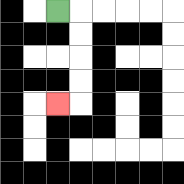{'start': '[2, 0]', 'end': '[2, 4]', 'path_directions': 'R,D,D,D,D,L', 'path_coordinates': '[[2, 0], [3, 0], [3, 1], [3, 2], [3, 3], [3, 4], [2, 4]]'}